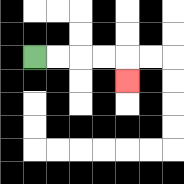{'start': '[1, 2]', 'end': '[5, 3]', 'path_directions': 'R,R,R,R,D', 'path_coordinates': '[[1, 2], [2, 2], [3, 2], [4, 2], [5, 2], [5, 3]]'}